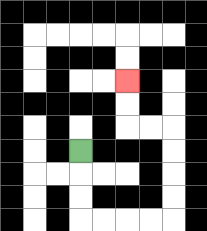{'start': '[3, 6]', 'end': '[5, 3]', 'path_directions': 'D,D,D,R,R,R,R,U,U,U,U,L,L,U,U', 'path_coordinates': '[[3, 6], [3, 7], [3, 8], [3, 9], [4, 9], [5, 9], [6, 9], [7, 9], [7, 8], [7, 7], [7, 6], [7, 5], [6, 5], [5, 5], [5, 4], [5, 3]]'}